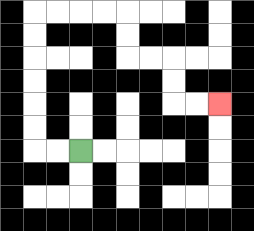{'start': '[3, 6]', 'end': '[9, 4]', 'path_directions': 'L,L,U,U,U,U,U,U,R,R,R,R,D,D,R,R,D,D,R,R', 'path_coordinates': '[[3, 6], [2, 6], [1, 6], [1, 5], [1, 4], [1, 3], [1, 2], [1, 1], [1, 0], [2, 0], [3, 0], [4, 0], [5, 0], [5, 1], [5, 2], [6, 2], [7, 2], [7, 3], [7, 4], [8, 4], [9, 4]]'}